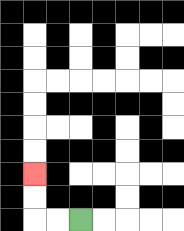{'start': '[3, 9]', 'end': '[1, 7]', 'path_directions': 'L,L,U,U', 'path_coordinates': '[[3, 9], [2, 9], [1, 9], [1, 8], [1, 7]]'}